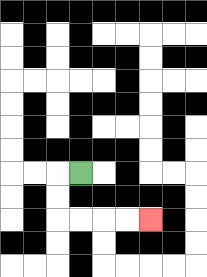{'start': '[3, 7]', 'end': '[6, 9]', 'path_directions': 'L,D,D,R,R,R,R', 'path_coordinates': '[[3, 7], [2, 7], [2, 8], [2, 9], [3, 9], [4, 9], [5, 9], [6, 9]]'}